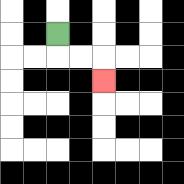{'start': '[2, 1]', 'end': '[4, 3]', 'path_directions': 'D,R,R,D', 'path_coordinates': '[[2, 1], [2, 2], [3, 2], [4, 2], [4, 3]]'}